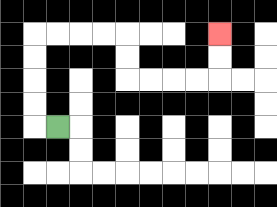{'start': '[2, 5]', 'end': '[9, 1]', 'path_directions': 'L,U,U,U,U,R,R,R,R,D,D,R,R,R,R,U,U', 'path_coordinates': '[[2, 5], [1, 5], [1, 4], [1, 3], [1, 2], [1, 1], [2, 1], [3, 1], [4, 1], [5, 1], [5, 2], [5, 3], [6, 3], [7, 3], [8, 3], [9, 3], [9, 2], [9, 1]]'}